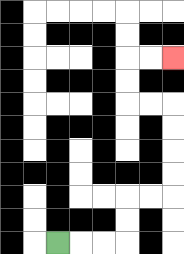{'start': '[2, 10]', 'end': '[7, 2]', 'path_directions': 'R,R,R,U,U,R,R,U,U,U,U,L,L,U,U,R,R', 'path_coordinates': '[[2, 10], [3, 10], [4, 10], [5, 10], [5, 9], [5, 8], [6, 8], [7, 8], [7, 7], [7, 6], [7, 5], [7, 4], [6, 4], [5, 4], [5, 3], [5, 2], [6, 2], [7, 2]]'}